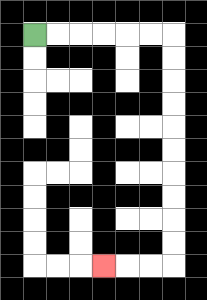{'start': '[1, 1]', 'end': '[4, 11]', 'path_directions': 'R,R,R,R,R,R,D,D,D,D,D,D,D,D,D,D,L,L,L', 'path_coordinates': '[[1, 1], [2, 1], [3, 1], [4, 1], [5, 1], [6, 1], [7, 1], [7, 2], [7, 3], [7, 4], [7, 5], [7, 6], [7, 7], [7, 8], [7, 9], [7, 10], [7, 11], [6, 11], [5, 11], [4, 11]]'}